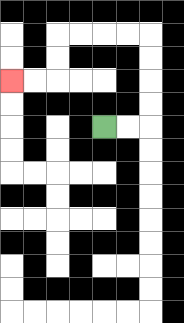{'start': '[4, 5]', 'end': '[0, 3]', 'path_directions': 'R,R,U,U,U,U,L,L,L,L,D,D,L,L', 'path_coordinates': '[[4, 5], [5, 5], [6, 5], [6, 4], [6, 3], [6, 2], [6, 1], [5, 1], [4, 1], [3, 1], [2, 1], [2, 2], [2, 3], [1, 3], [0, 3]]'}